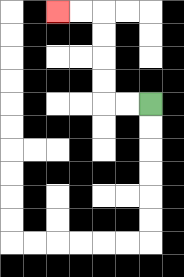{'start': '[6, 4]', 'end': '[2, 0]', 'path_directions': 'L,L,U,U,U,U,L,L', 'path_coordinates': '[[6, 4], [5, 4], [4, 4], [4, 3], [4, 2], [4, 1], [4, 0], [3, 0], [2, 0]]'}